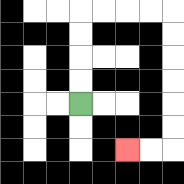{'start': '[3, 4]', 'end': '[5, 6]', 'path_directions': 'U,U,U,U,R,R,R,R,D,D,D,D,D,D,L,L', 'path_coordinates': '[[3, 4], [3, 3], [3, 2], [3, 1], [3, 0], [4, 0], [5, 0], [6, 0], [7, 0], [7, 1], [7, 2], [7, 3], [7, 4], [7, 5], [7, 6], [6, 6], [5, 6]]'}